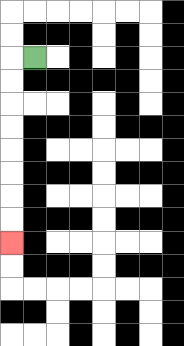{'start': '[1, 2]', 'end': '[0, 10]', 'path_directions': 'L,D,D,D,D,D,D,D,D', 'path_coordinates': '[[1, 2], [0, 2], [0, 3], [0, 4], [0, 5], [0, 6], [0, 7], [0, 8], [0, 9], [0, 10]]'}